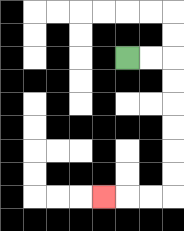{'start': '[5, 2]', 'end': '[4, 8]', 'path_directions': 'R,R,D,D,D,D,D,D,L,L,L', 'path_coordinates': '[[5, 2], [6, 2], [7, 2], [7, 3], [7, 4], [7, 5], [7, 6], [7, 7], [7, 8], [6, 8], [5, 8], [4, 8]]'}